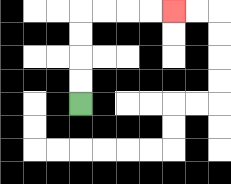{'start': '[3, 4]', 'end': '[7, 0]', 'path_directions': 'U,U,U,U,R,R,R,R', 'path_coordinates': '[[3, 4], [3, 3], [3, 2], [3, 1], [3, 0], [4, 0], [5, 0], [6, 0], [7, 0]]'}